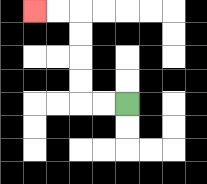{'start': '[5, 4]', 'end': '[1, 0]', 'path_directions': 'L,L,U,U,U,U,L,L', 'path_coordinates': '[[5, 4], [4, 4], [3, 4], [3, 3], [3, 2], [3, 1], [3, 0], [2, 0], [1, 0]]'}